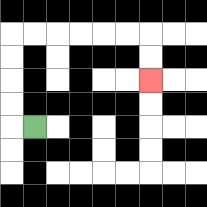{'start': '[1, 5]', 'end': '[6, 3]', 'path_directions': 'L,U,U,U,U,R,R,R,R,R,R,D,D', 'path_coordinates': '[[1, 5], [0, 5], [0, 4], [0, 3], [0, 2], [0, 1], [1, 1], [2, 1], [3, 1], [4, 1], [5, 1], [6, 1], [6, 2], [6, 3]]'}